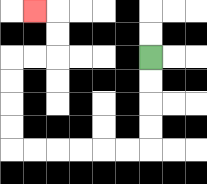{'start': '[6, 2]', 'end': '[1, 0]', 'path_directions': 'D,D,D,D,L,L,L,L,L,L,U,U,U,U,R,R,U,U,L', 'path_coordinates': '[[6, 2], [6, 3], [6, 4], [6, 5], [6, 6], [5, 6], [4, 6], [3, 6], [2, 6], [1, 6], [0, 6], [0, 5], [0, 4], [0, 3], [0, 2], [1, 2], [2, 2], [2, 1], [2, 0], [1, 0]]'}